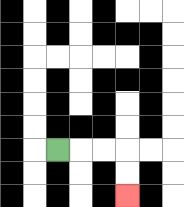{'start': '[2, 6]', 'end': '[5, 8]', 'path_directions': 'R,R,R,D,D', 'path_coordinates': '[[2, 6], [3, 6], [4, 6], [5, 6], [5, 7], [5, 8]]'}